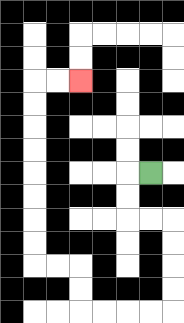{'start': '[6, 7]', 'end': '[3, 3]', 'path_directions': 'L,D,D,R,R,D,D,D,D,L,L,L,L,U,U,L,L,U,U,U,U,U,U,U,U,R,R', 'path_coordinates': '[[6, 7], [5, 7], [5, 8], [5, 9], [6, 9], [7, 9], [7, 10], [7, 11], [7, 12], [7, 13], [6, 13], [5, 13], [4, 13], [3, 13], [3, 12], [3, 11], [2, 11], [1, 11], [1, 10], [1, 9], [1, 8], [1, 7], [1, 6], [1, 5], [1, 4], [1, 3], [2, 3], [3, 3]]'}